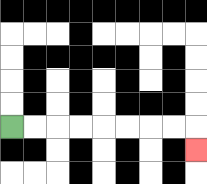{'start': '[0, 5]', 'end': '[8, 6]', 'path_directions': 'R,R,R,R,R,R,R,R,D', 'path_coordinates': '[[0, 5], [1, 5], [2, 5], [3, 5], [4, 5], [5, 5], [6, 5], [7, 5], [8, 5], [8, 6]]'}